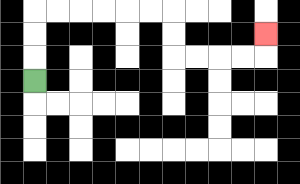{'start': '[1, 3]', 'end': '[11, 1]', 'path_directions': 'U,U,U,R,R,R,R,R,R,D,D,R,R,R,R,U', 'path_coordinates': '[[1, 3], [1, 2], [1, 1], [1, 0], [2, 0], [3, 0], [4, 0], [5, 0], [6, 0], [7, 0], [7, 1], [7, 2], [8, 2], [9, 2], [10, 2], [11, 2], [11, 1]]'}